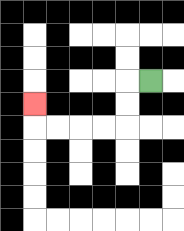{'start': '[6, 3]', 'end': '[1, 4]', 'path_directions': 'L,D,D,L,L,L,L,U', 'path_coordinates': '[[6, 3], [5, 3], [5, 4], [5, 5], [4, 5], [3, 5], [2, 5], [1, 5], [1, 4]]'}